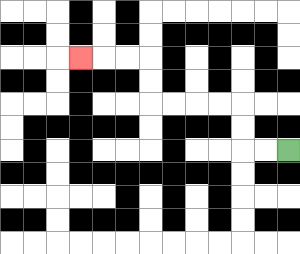{'start': '[12, 6]', 'end': '[3, 2]', 'path_directions': 'L,L,U,U,L,L,L,L,U,U,L,L,L', 'path_coordinates': '[[12, 6], [11, 6], [10, 6], [10, 5], [10, 4], [9, 4], [8, 4], [7, 4], [6, 4], [6, 3], [6, 2], [5, 2], [4, 2], [3, 2]]'}